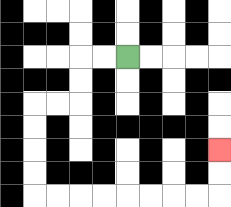{'start': '[5, 2]', 'end': '[9, 6]', 'path_directions': 'L,L,D,D,L,L,D,D,D,D,R,R,R,R,R,R,R,R,U,U', 'path_coordinates': '[[5, 2], [4, 2], [3, 2], [3, 3], [3, 4], [2, 4], [1, 4], [1, 5], [1, 6], [1, 7], [1, 8], [2, 8], [3, 8], [4, 8], [5, 8], [6, 8], [7, 8], [8, 8], [9, 8], [9, 7], [9, 6]]'}